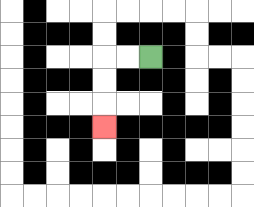{'start': '[6, 2]', 'end': '[4, 5]', 'path_directions': 'L,L,D,D,D', 'path_coordinates': '[[6, 2], [5, 2], [4, 2], [4, 3], [4, 4], [4, 5]]'}